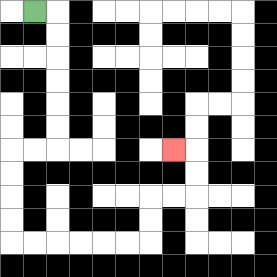{'start': '[1, 0]', 'end': '[7, 6]', 'path_directions': 'R,D,D,D,D,D,D,L,L,D,D,D,D,R,R,R,R,R,R,U,U,R,R,U,U,L', 'path_coordinates': '[[1, 0], [2, 0], [2, 1], [2, 2], [2, 3], [2, 4], [2, 5], [2, 6], [1, 6], [0, 6], [0, 7], [0, 8], [0, 9], [0, 10], [1, 10], [2, 10], [3, 10], [4, 10], [5, 10], [6, 10], [6, 9], [6, 8], [7, 8], [8, 8], [8, 7], [8, 6], [7, 6]]'}